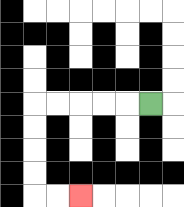{'start': '[6, 4]', 'end': '[3, 8]', 'path_directions': 'L,L,L,L,L,D,D,D,D,R,R', 'path_coordinates': '[[6, 4], [5, 4], [4, 4], [3, 4], [2, 4], [1, 4], [1, 5], [1, 6], [1, 7], [1, 8], [2, 8], [3, 8]]'}